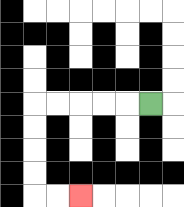{'start': '[6, 4]', 'end': '[3, 8]', 'path_directions': 'L,L,L,L,L,D,D,D,D,R,R', 'path_coordinates': '[[6, 4], [5, 4], [4, 4], [3, 4], [2, 4], [1, 4], [1, 5], [1, 6], [1, 7], [1, 8], [2, 8], [3, 8]]'}